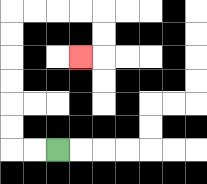{'start': '[2, 6]', 'end': '[3, 2]', 'path_directions': 'L,L,U,U,U,U,U,U,R,R,R,R,D,D,L', 'path_coordinates': '[[2, 6], [1, 6], [0, 6], [0, 5], [0, 4], [0, 3], [0, 2], [0, 1], [0, 0], [1, 0], [2, 0], [3, 0], [4, 0], [4, 1], [4, 2], [3, 2]]'}